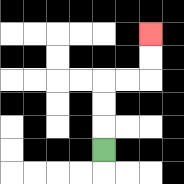{'start': '[4, 6]', 'end': '[6, 1]', 'path_directions': 'U,U,U,R,R,U,U', 'path_coordinates': '[[4, 6], [4, 5], [4, 4], [4, 3], [5, 3], [6, 3], [6, 2], [6, 1]]'}